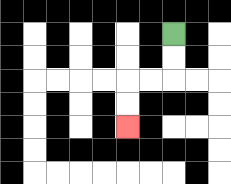{'start': '[7, 1]', 'end': '[5, 5]', 'path_directions': 'D,D,L,L,D,D', 'path_coordinates': '[[7, 1], [7, 2], [7, 3], [6, 3], [5, 3], [5, 4], [5, 5]]'}